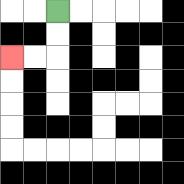{'start': '[2, 0]', 'end': '[0, 2]', 'path_directions': 'D,D,L,L', 'path_coordinates': '[[2, 0], [2, 1], [2, 2], [1, 2], [0, 2]]'}